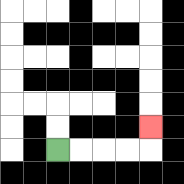{'start': '[2, 6]', 'end': '[6, 5]', 'path_directions': 'R,R,R,R,U', 'path_coordinates': '[[2, 6], [3, 6], [4, 6], [5, 6], [6, 6], [6, 5]]'}